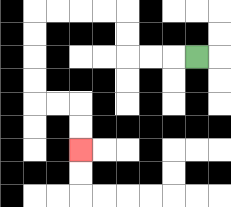{'start': '[8, 2]', 'end': '[3, 6]', 'path_directions': 'L,L,L,U,U,L,L,L,L,D,D,D,D,R,R,D,D', 'path_coordinates': '[[8, 2], [7, 2], [6, 2], [5, 2], [5, 1], [5, 0], [4, 0], [3, 0], [2, 0], [1, 0], [1, 1], [1, 2], [1, 3], [1, 4], [2, 4], [3, 4], [3, 5], [3, 6]]'}